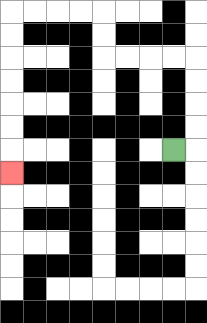{'start': '[7, 6]', 'end': '[0, 7]', 'path_directions': 'R,U,U,U,U,L,L,L,L,U,U,L,L,L,L,D,D,D,D,D,D,D', 'path_coordinates': '[[7, 6], [8, 6], [8, 5], [8, 4], [8, 3], [8, 2], [7, 2], [6, 2], [5, 2], [4, 2], [4, 1], [4, 0], [3, 0], [2, 0], [1, 0], [0, 0], [0, 1], [0, 2], [0, 3], [0, 4], [0, 5], [0, 6], [0, 7]]'}